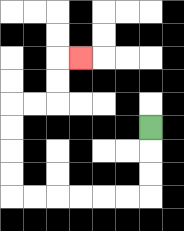{'start': '[6, 5]', 'end': '[3, 2]', 'path_directions': 'D,D,D,L,L,L,L,L,L,U,U,U,U,R,R,U,U,R', 'path_coordinates': '[[6, 5], [6, 6], [6, 7], [6, 8], [5, 8], [4, 8], [3, 8], [2, 8], [1, 8], [0, 8], [0, 7], [0, 6], [0, 5], [0, 4], [1, 4], [2, 4], [2, 3], [2, 2], [3, 2]]'}